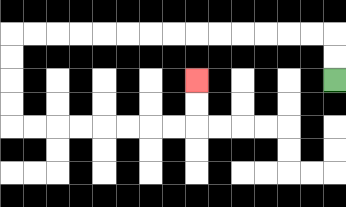{'start': '[14, 3]', 'end': '[8, 3]', 'path_directions': 'U,U,L,L,L,L,L,L,L,L,L,L,L,L,L,L,D,D,D,D,R,R,R,R,R,R,R,R,U,U', 'path_coordinates': '[[14, 3], [14, 2], [14, 1], [13, 1], [12, 1], [11, 1], [10, 1], [9, 1], [8, 1], [7, 1], [6, 1], [5, 1], [4, 1], [3, 1], [2, 1], [1, 1], [0, 1], [0, 2], [0, 3], [0, 4], [0, 5], [1, 5], [2, 5], [3, 5], [4, 5], [5, 5], [6, 5], [7, 5], [8, 5], [8, 4], [8, 3]]'}